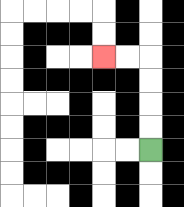{'start': '[6, 6]', 'end': '[4, 2]', 'path_directions': 'U,U,U,U,L,L', 'path_coordinates': '[[6, 6], [6, 5], [6, 4], [6, 3], [6, 2], [5, 2], [4, 2]]'}